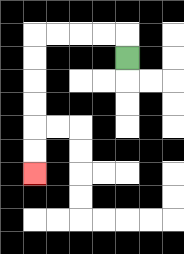{'start': '[5, 2]', 'end': '[1, 7]', 'path_directions': 'U,L,L,L,L,D,D,D,D,D,D', 'path_coordinates': '[[5, 2], [5, 1], [4, 1], [3, 1], [2, 1], [1, 1], [1, 2], [1, 3], [1, 4], [1, 5], [1, 6], [1, 7]]'}